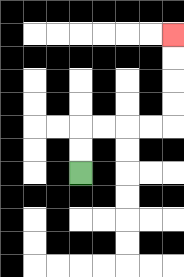{'start': '[3, 7]', 'end': '[7, 1]', 'path_directions': 'U,U,R,R,R,R,U,U,U,U', 'path_coordinates': '[[3, 7], [3, 6], [3, 5], [4, 5], [5, 5], [6, 5], [7, 5], [7, 4], [7, 3], [7, 2], [7, 1]]'}